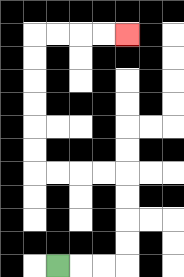{'start': '[2, 11]', 'end': '[5, 1]', 'path_directions': 'R,R,R,U,U,U,U,L,L,L,L,U,U,U,U,U,U,R,R,R,R', 'path_coordinates': '[[2, 11], [3, 11], [4, 11], [5, 11], [5, 10], [5, 9], [5, 8], [5, 7], [4, 7], [3, 7], [2, 7], [1, 7], [1, 6], [1, 5], [1, 4], [1, 3], [1, 2], [1, 1], [2, 1], [3, 1], [4, 1], [5, 1]]'}